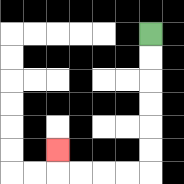{'start': '[6, 1]', 'end': '[2, 6]', 'path_directions': 'D,D,D,D,D,D,L,L,L,L,U', 'path_coordinates': '[[6, 1], [6, 2], [6, 3], [6, 4], [6, 5], [6, 6], [6, 7], [5, 7], [4, 7], [3, 7], [2, 7], [2, 6]]'}